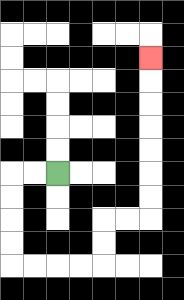{'start': '[2, 7]', 'end': '[6, 2]', 'path_directions': 'L,L,D,D,D,D,R,R,R,R,U,U,R,R,U,U,U,U,U,U,U', 'path_coordinates': '[[2, 7], [1, 7], [0, 7], [0, 8], [0, 9], [0, 10], [0, 11], [1, 11], [2, 11], [3, 11], [4, 11], [4, 10], [4, 9], [5, 9], [6, 9], [6, 8], [6, 7], [6, 6], [6, 5], [6, 4], [6, 3], [6, 2]]'}